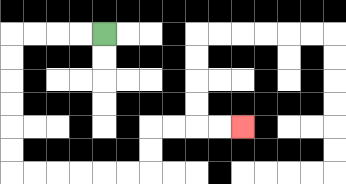{'start': '[4, 1]', 'end': '[10, 5]', 'path_directions': 'L,L,L,L,D,D,D,D,D,D,R,R,R,R,R,R,U,U,R,R,R,R', 'path_coordinates': '[[4, 1], [3, 1], [2, 1], [1, 1], [0, 1], [0, 2], [0, 3], [0, 4], [0, 5], [0, 6], [0, 7], [1, 7], [2, 7], [3, 7], [4, 7], [5, 7], [6, 7], [6, 6], [6, 5], [7, 5], [8, 5], [9, 5], [10, 5]]'}